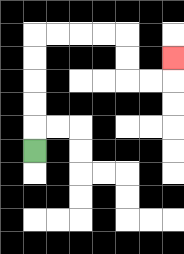{'start': '[1, 6]', 'end': '[7, 2]', 'path_directions': 'U,U,U,U,U,R,R,R,R,D,D,R,R,U', 'path_coordinates': '[[1, 6], [1, 5], [1, 4], [1, 3], [1, 2], [1, 1], [2, 1], [3, 1], [4, 1], [5, 1], [5, 2], [5, 3], [6, 3], [7, 3], [7, 2]]'}